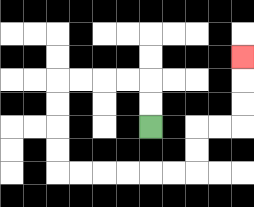{'start': '[6, 5]', 'end': '[10, 2]', 'path_directions': 'U,U,L,L,L,L,D,D,D,D,R,R,R,R,R,R,U,U,R,R,U,U,U', 'path_coordinates': '[[6, 5], [6, 4], [6, 3], [5, 3], [4, 3], [3, 3], [2, 3], [2, 4], [2, 5], [2, 6], [2, 7], [3, 7], [4, 7], [5, 7], [6, 7], [7, 7], [8, 7], [8, 6], [8, 5], [9, 5], [10, 5], [10, 4], [10, 3], [10, 2]]'}